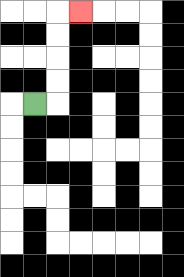{'start': '[1, 4]', 'end': '[3, 0]', 'path_directions': 'R,U,U,U,U,R', 'path_coordinates': '[[1, 4], [2, 4], [2, 3], [2, 2], [2, 1], [2, 0], [3, 0]]'}